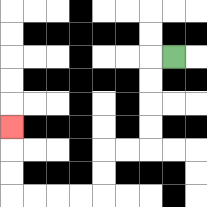{'start': '[7, 2]', 'end': '[0, 5]', 'path_directions': 'L,D,D,D,D,L,L,D,D,L,L,L,L,U,U,U', 'path_coordinates': '[[7, 2], [6, 2], [6, 3], [6, 4], [6, 5], [6, 6], [5, 6], [4, 6], [4, 7], [4, 8], [3, 8], [2, 8], [1, 8], [0, 8], [0, 7], [0, 6], [0, 5]]'}